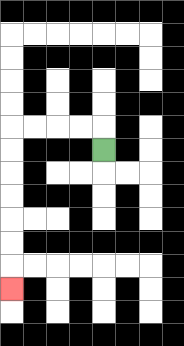{'start': '[4, 6]', 'end': '[0, 12]', 'path_directions': 'U,L,L,L,L,D,D,D,D,D,D,D', 'path_coordinates': '[[4, 6], [4, 5], [3, 5], [2, 5], [1, 5], [0, 5], [0, 6], [0, 7], [0, 8], [0, 9], [0, 10], [0, 11], [0, 12]]'}